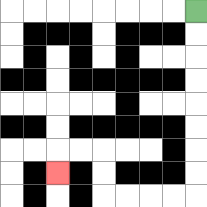{'start': '[8, 0]', 'end': '[2, 7]', 'path_directions': 'D,D,D,D,D,D,D,D,L,L,L,L,U,U,L,L,D', 'path_coordinates': '[[8, 0], [8, 1], [8, 2], [8, 3], [8, 4], [8, 5], [8, 6], [8, 7], [8, 8], [7, 8], [6, 8], [5, 8], [4, 8], [4, 7], [4, 6], [3, 6], [2, 6], [2, 7]]'}